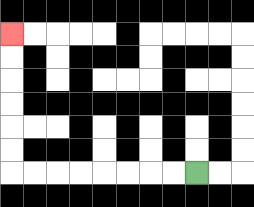{'start': '[8, 7]', 'end': '[0, 1]', 'path_directions': 'L,L,L,L,L,L,L,L,U,U,U,U,U,U', 'path_coordinates': '[[8, 7], [7, 7], [6, 7], [5, 7], [4, 7], [3, 7], [2, 7], [1, 7], [0, 7], [0, 6], [0, 5], [0, 4], [0, 3], [0, 2], [0, 1]]'}